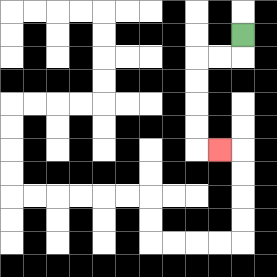{'start': '[10, 1]', 'end': '[9, 6]', 'path_directions': 'D,L,L,D,D,D,D,R', 'path_coordinates': '[[10, 1], [10, 2], [9, 2], [8, 2], [8, 3], [8, 4], [8, 5], [8, 6], [9, 6]]'}